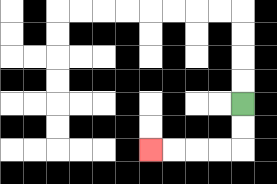{'start': '[10, 4]', 'end': '[6, 6]', 'path_directions': 'D,D,L,L,L,L', 'path_coordinates': '[[10, 4], [10, 5], [10, 6], [9, 6], [8, 6], [7, 6], [6, 6]]'}